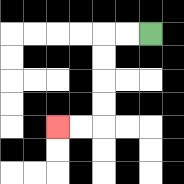{'start': '[6, 1]', 'end': '[2, 5]', 'path_directions': 'L,L,D,D,D,D,L,L', 'path_coordinates': '[[6, 1], [5, 1], [4, 1], [4, 2], [4, 3], [4, 4], [4, 5], [3, 5], [2, 5]]'}